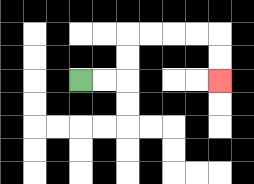{'start': '[3, 3]', 'end': '[9, 3]', 'path_directions': 'R,R,U,U,R,R,R,R,D,D', 'path_coordinates': '[[3, 3], [4, 3], [5, 3], [5, 2], [5, 1], [6, 1], [7, 1], [8, 1], [9, 1], [9, 2], [9, 3]]'}